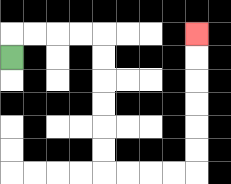{'start': '[0, 2]', 'end': '[8, 1]', 'path_directions': 'U,R,R,R,R,D,D,D,D,D,D,R,R,R,R,U,U,U,U,U,U', 'path_coordinates': '[[0, 2], [0, 1], [1, 1], [2, 1], [3, 1], [4, 1], [4, 2], [4, 3], [4, 4], [4, 5], [4, 6], [4, 7], [5, 7], [6, 7], [7, 7], [8, 7], [8, 6], [8, 5], [8, 4], [8, 3], [8, 2], [8, 1]]'}